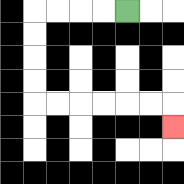{'start': '[5, 0]', 'end': '[7, 5]', 'path_directions': 'L,L,L,L,D,D,D,D,R,R,R,R,R,R,D', 'path_coordinates': '[[5, 0], [4, 0], [3, 0], [2, 0], [1, 0], [1, 1], [1, 2], [1, 3], [1, 4], [2, 4], [3, 4], [4, 4], [5, 4], [6, 4], [7, 4], [7, 5]]'}